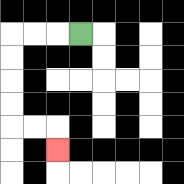{'start': '[3, 1]', 'end': '[2, 6]', 'path_directions': 'L,L,L,D,D,D,D,R,R,D', 'path_coordinates': '[[3, 1], [2, 1], [1, 1], [0, 1], [0, 2], [0, 3], [0, 4], [0, 5], [1, 5], [2, 5], [2, 6]]'}